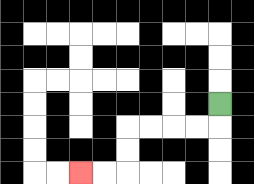{'start': '[9, 4]', 'end': '[3, 7]', 'path_directions': 'D,L,L,L,L,D,D,L,L', 'path_coordinates': '[[9, 4], [9, 5], [8, 5], [7, 5], [6, 5], [5, 5], [5, 6], [5, 7], [4, 7], [3, 7]]'}